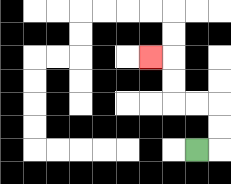{'start': '[8, 6]', 'end': '[6, 2]', 'path_directions': 'R,U,U,L,L,U,U,L', 'path_coordinates': '[[8, 6], [9, 6], [9, 5], [9, 4], [8, 4], [7, 4], [7, 3], [7, 2], [6, 2]]'}